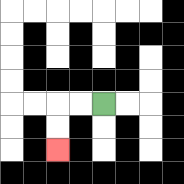{'start': '[4, 4]', 'end': '[2, 6]', 'path_directions': 'L,L,D,D', 'path_coordinates': '[[4, 4], [3, 4], [2, 4], [2, 5], [2, 6]]'}